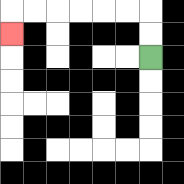{'start': '[6, 2]', 'end': '[0, 1]', 'path_directions': 'U,U,L,L,L,L,L,L,D', 'path_coordinates': '[[6, 2], [6, 1], [6, 0], [5, 0], [4, 0], [3, 0], [2, 0], [1, 0], [0, 0], [0, 1]]'}